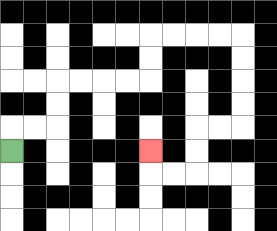{'start': '[0, 6]', 'end': '[6, 6]', 'path_directions': 'U,R,R,U,U,R,R,R,R,U,U,R,R,R,R,D,D,D,D,L,L,D,D,L,L,U', 'path_coordinates': '[[0, 6], [0, 5], [1, 5], [2, 5], [2, 4], [2, 3], [3, 3], [4, 3], [5, 3], [6, 3], [6, 2], [6, 1], [7, 1], [8, 1], [9, 1], [10, 1], [10, 2], [10, 3], [10, 4], [10, 5], [9, 5], [8, 5], [8, 6], [8, 7], [7, 7], [6, 7], [6, 6]]'}